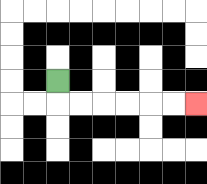{'start': '[2, 3]', 'end': '[8, 4]', 'path_directions': 'D,R,R,R,R,R,R', 'path_coordinates': '[[2, 3], [2, 4], [3, 4], [4, 4], [5, 4], [6, 4], [7, 4], [8, 4]]'}